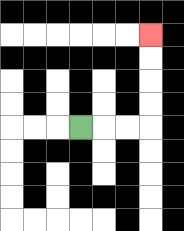{'start': '[3, 5]', 'end': '[6, 1]', 'path_directions': 'R,R,R,U,U,U,U', 'path_coordinates': '[[3, 5], [4, 5], [5, 5], [6, 5], [6, 4], [6, 3], [6, 2], [6, 1]]'}